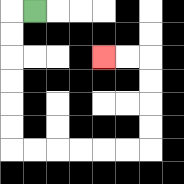{'start': '[1, 0]', 'end': '[4, 2]', 'path_directions': 'L,D,D,D,D,D,D,R,R,R,R,R,R,U,U,U,U,L,L', 'path_coordinates': '[[1, 0], [0, 0], [0, 1], [0, 2], [0, 3], [0, 4], [0, 5], [0, 6], [1, 6], [2, 6], [3, 6], [4, 6], [5, 6], [6, 6], [6, 5], [6, 4], [6, 3], [6, 2], [5, 2], [4, 2]]'}